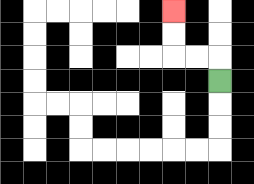{'start': '[9, 3]', 'end': '[7, 0]', 'path_directions': 'U,L,L,U,U', 'path_coordinates': '[[9, 3], [9, 2], [8, 2], [7, 2], [7, 1], [7, 0]]'}